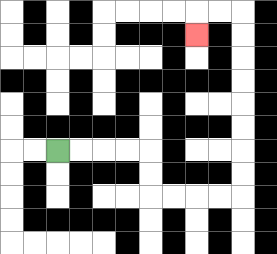{'start': '[2, 6]', 'end': '[8, 1]', 'path_directions': 'R,R,R,R,D,D,R,R,R,R,U,U,U,U,U,U,U,U,L,L,D', 'path_coordinates': '[[2, 6], [3, 6], [4, 6], [5, 6], [6, 6], [6, 7], [6, 8], [7, 8], [8, 8], [9, 8], [10, 8], [10, 7], [10, 6], [10, 5], [10, 4], [10, 3], [10, 2], [10, 1], [10, 0], [9, 0], [8, 0], [8, 1]]'}